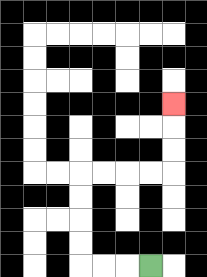{'start': '[6, 11]', 'end': '[7, 4]', 'path_directions': 'L,L,L,U,U,U,U,R,R,R,R,U,U,U', 'path_coordinates': '[[6, 11], [5, 11], [4, 11], [3, 11], [3, 10], [3, 9], [3, 8], [3, 7], [4, 7], [5, 7], [6, 7], [7, 7], [7, 6], [7, 5], [7, 4]]'}